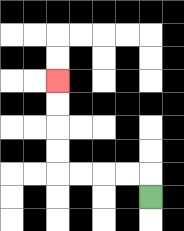{'start': '[6, 8]', 'end': '[2, 3]', 'path_directions': 'U,L,L,L,L,U,U,U,U', 'path_coordinates': '[[6, 8], [6, 7], [5, 7], [4, 7], [3, 7], [2, 7], [2, 6], [2, 5], [2, 4], [2, 3]]'}